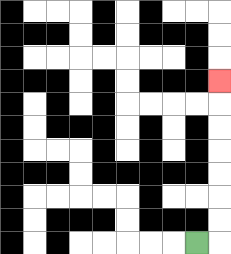{'start': '[8, 10]', 'end': '[9, 3]', 'path_directions': 'R,U,U,U,U,U,U,U', 'path_coordinates': '[[8, 10], [9, 10], [9, 9], [9, 8], [9, 7], [9, 6], [9, 5], [9, 4], [9, 3]]'}